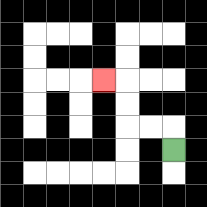{'start': '[7, 6]', 'end': '[4, 3]', 'path_directions': 'U,L,L,U,U,L', 'path_coordinates': '[[7, 6], [7, 5], [6, 5], [5, 5], [5, 4], [5, 3], [4, 3]]'}